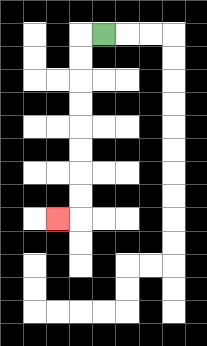{'start': '[4, 1]', 'end': '[2, 9]', 'path_directions': 'L,D,D,D,D,D,D,D,D,L', 'path_coordinates': '[[4, 1], [3, 1], [3, 2], [3, 3], [3, 4], [3, 5], [3, 6], [3, 7], [3, 8], [3, 9], [2, 9]]'}